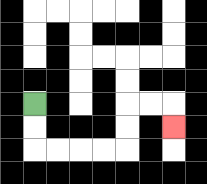{'start': '[1, 4]', 'end': '[7, 5]', 'path_directions': 'D,D,R,R,R,R,U,U,R,R,D', 'path_coordinates': '[[1, 4], [1, 5], [1, 6], [2, 6], [3, 6], [4, 6], [5, 6], [5, 5], [5, 4], [6, 4], [7, 4], [7, 5]]'}